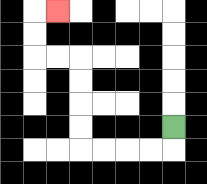{'start': '[7, 5]', 'end': '[2, 0]', 'path_directions': 'D,L,L,L,L,U,U,U,U,L,L,U,U,R', 'path_coordinates': '[[7, 5], [7, 6], [6, 6], [5, 6], [4, 6], [3, 6], [3, 5], [3, 4], [3, 3], [3, 2], [2, 2], [1, 2], [1, 1], [1, 0], [2, 0]]'}